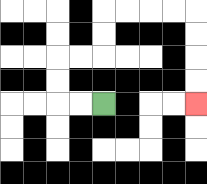{'start': '[4, 4]', 'end': '[8, 4]', 'path_directions': 'L,L,U,U,R,R,U,U,R,R,R,R,D,D,D,D', 'path_coordinates': '[[4, 4], [3, 4], [2, 4], [2, 3], [2, 2], [3, 2], [4, 2], [4, 1], [4, 0], [5, 0], [6, 0], [7, 0], [8, 0], [8, 1], [8, 2], [8, 3], [8, 4]]'}